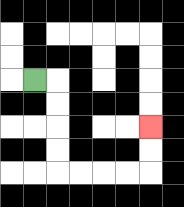{'start': '[1, 3]', 'end': '[6, 5]', 'path_directions': 'R,D,D,D,D,R,R,R,R,U,U', 'path_coordinates': '[[1, 3], [2, 3], [2, 4], [2, 5], [2, 6], [2, 7], [3, 7], [4, 7], [5, 7], [6, 7], [6, 6], [6, 5]]'}